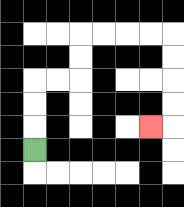{'start': '[1, 6]', 'end': '[6, 5]', 'path_directions': 'U,U,U,R,R,U,U,R,R,R,R,D,D,D,D,L', 'path_coordinates': '[[1, 6], [1, 5], [1, 4], [1, 3], [2, 3], [3, 3], [3, 2], [3, 1], [4, 1], [5, 1], [6, 1], [7, 1], [7, 2], [7, 3], [7, 4], [7, 5], [6, 5]]'}